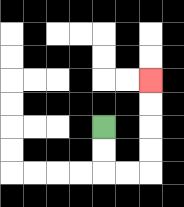{'start': '[4, 5]', 'end': '[6, 3]', 'path_directions': 'D,D,R,R,U,U,U,U', 'path_coordinates': '[[4, 5], [4, 6], [4, 7], [5, 7], [6, 7], [6, 6], [6, 5], [6, 4], [6, 3]]'}